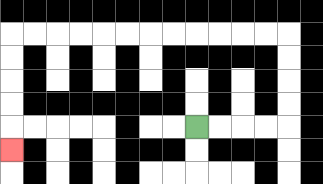{'start': '[8, 5]', 'end': '[0, 6]', 'path_directions': 'R,R,R,R,U,U,U,U,L,L,L,L,L,L,L,L,L,L,L,L,D,D,D,D,D', 'path_coordinates': '[[8, 5], [9, 5], [10, 5], [11, 5], [12, 5], [12, 4], [12, 3], [12, 2], [12, 1], [11, 1], [10, 1], [9, 1], [8, 1], [7, 1], [6, 1], [5, 1], [4, 1], [3, 1], [2, 1], [1, 1], [0, 1], [0, 2], [0, 3], [0, 4], [0, 5], [0, 6]]'}